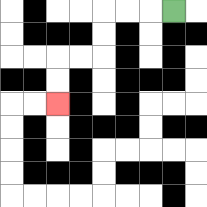{'start': '[7, 0]', 'end': '[2, 4]', 'path_directions': 'L,L,L,D,D,L,L,D,D', 'path_coordinates': '[[7, 0], [6, 0], [5, 0], [4, 0], [4, 1], [4, 2], [3, 2], [2, 2], [2, 3], [2, 4]]'}